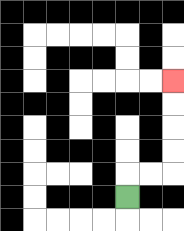{'start': '[5, 8]', 'end': '[7, 3]', 'path_directions': 'U,R,R,U,U,U,U', 'path_coordinates': '[[5, 8], [5, 7], [6, 7], [7, 7], [7, 6], [7, 5], [7, 4], [7, 3]]'}